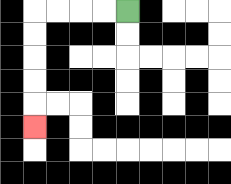{'start': '[5, 0]', 'end': '[1, 5]', 'path_directions': 'L,L,L,L,D,D,D,D,D', 'path_coordinates': '[[5, 0], [4, 0], [3, 0], [2, 0], [1, 0], [1, 1], [1, 2], [1, 3], [1, 4], [1, 5]]'}